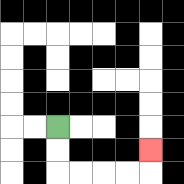{'start': '[2, 5]', 'end': '[6, 6]', 'path_directions': 'D,D,R,R,R,R,U', 'path_coordinates': '[[2, 5], [2, 6], [2, 7], [3, 7], [4, 7], [5, 7], [6, 7], [6, 6]]'}